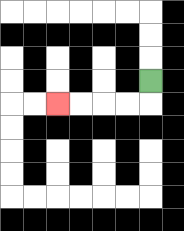{'start': '[6, 3]', 'end': '[2, 4]', 'path_directions': 'D,L,L,L,L', 'path_coordinates': '[[6, 3], [6, 4], [5, 4], [4, 4], [3, 4], [2, 4]]'}